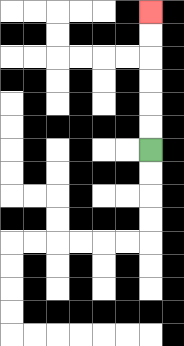{'start': '[6, 6]', 'end': '[6, 0]', 'path_directions': 'U,U,U,U,U,U', 'path_coordinates': '[[6, 6], [6, 5], [6, 4], [6, 3], [6, 2], [6, 1], [6, 0]]'}